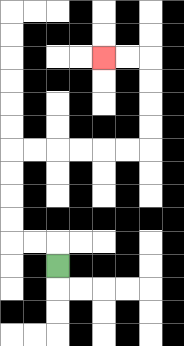{'start': '[2, 11]', 'end': '[4, 2]', 'path_directions': 'U,L,L,U,U,U,U,R,R,R,R,R,R,U,U,U,U,L,L', 'path_coordinates': '[[2, 11], [2, 10], [1, 10], [0, 10], [0, 9], [0, 8], [0, 7], [0, 6], [1, 6], [2, 6], [3, 6], [4, 6], [5, 6], [6, 6], [6, 5], [6, 4], [6, 3], [6, 2], [5, 2], [4, 2]]'}